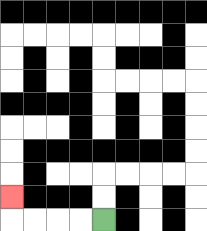{'start': '[4, 9]', 'end': '[0, 8]', 'path_directions': 'L,L,L,L,U', 'path_coordinates': '[[4, 9], [3, 9], [2, 9], [1, 9], [0, 9], [0, 8]]'}